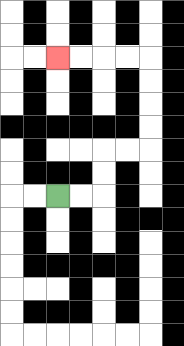{'start': '[2, 8]', 'end': '[2, 2]', 'path_directions': 'R,R,U,U,R,R,U,U,U,U,L,L,L,L', 'path_coordinates': '[[2, 8], [3, 8], [4, 8], [4, 7], [4, 6], [5, 6], [6, 6], [6, 5], [6, 4], [6, 3], [6, 2], [5, 2], [4, 2], [3, 2], [2, 2]]'}